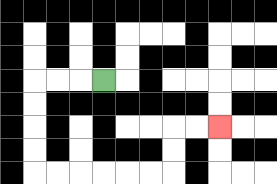{'start': '[4, 3]', 'end': '[9, 5]', 'path_directions': 'L,L,L,D,D,D,D,R,R,R,R,R,R,U,U,R,R', 'path_coordinates': '[[4, 3], [3, 3], [2, 3], [1, 3], [1, 4], [1, 5], [1, 6], [1, 7], [2, 7], [3, 7], [4, 7], [5, 7], [6, 7], [7, 7], [7, 6], [7, 5], [8, 5], [9, 5]]'}